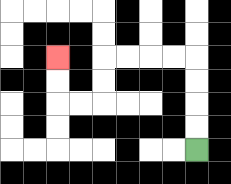{'start': '[8, 6]', 'end': '[2, 2]', 'path_directions': 'U,U,U,U,L,L,L,L,D,D,L,L,U,U', 'path_coordinates': '[[8, 6], [8, 5], [8, 4], [8, 3], [8, 2], [7, 2], [6, 2], [5, 2], [4, 2], [4, 3], [4, 4], [3, 4], [2, 4], [2, 3], [2, 2]]'}